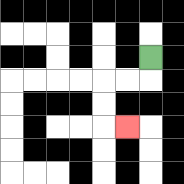{'start': '[6, 2]', 'end': '[5, 5]', 'path_directions': 'D,L,L,D,D,R', 'path_coordinates': '[[6, 2], [6, 3], [5, 3], [4, 3], [4, 4], [4, 5], [5, 5]]'}